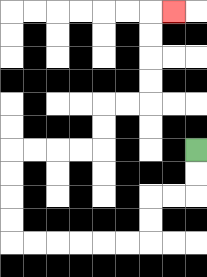{'start': '[8, 6]', 'end': '[7, 0]', 'path_directions': 'D,D,L,L,D,D,L,L,L,L,L,L,U,U,U,U,R,R,R,R,U,U,R,R,U,U,U,U,R', 'path_coordinates': '[[8, 6], [8, 7], [8, 8], [7, 8], [6, 8], [6, 9], [6, 10], [5, 10], [4, 10], [3, 10], [2, 10], [1, 10], [0, 10], [0, 9], [0, 8], [0, 7], [0, 6], [1, 6], [2, 6], [3, 6], [4, 6], [4, 5], [4, 4], [5, 4], [6, 4], [6, 3], [6, 2], [6, 1], [6, 0], [7, 0]]'}